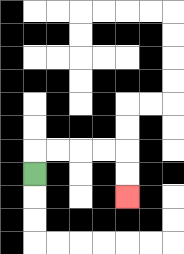{'start': '[1, 7]', 'end': '[5, 8]', 'path_directions': 'U,R,R,R,R,D,D', 'path_coordinates': '[[1, 7], [1, 6], [2, 6], [3, 6], [4, 6], [5, 6], [5, 7], [5, 8]]'}